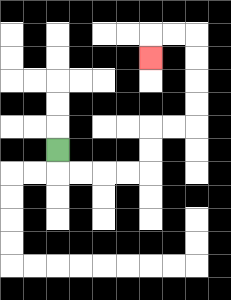{'start': '[2, 6]', 'end': '[6, 2]', 'path_directions': 'D,R,R,R,R,U,U,R,R,U,U,U,U,L,L,D', 'path_coordinates': '[[2, 6], [2, 7], [3, 7], [4, 7], [5, 7], [6, 7], [6, 6], [6, 5], [7, 5], [8, 5], [8, 4], [8, 3], [8, 2], [8, 1], [7, 1], [6, 1], [6, 2]]'}